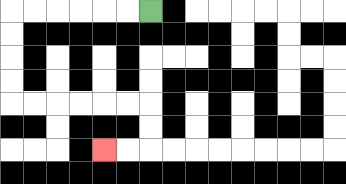{'start': '[6, 0]', 'end': '[4, 6]', 'path_directions': 'L,L,L,L,L,L,D,D,D,D,R,R,R,R,R,R,D,D,L,L', 'path_coordinates': '[[6, 0], [5, 0], [4, 0], [3, 0], [2, 0], [1, 0], [0, 0], [0, 1], [0, 2], [0, 3], [0, 4], [1, 4], [2, 4], [3, 4], [4, 4], [5, 4], [6, 4], [6, 5], [6, 6], [5, 6], [4, 6]]'}